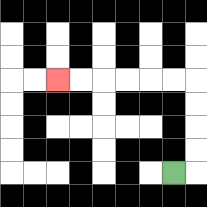{'start': '[7, 7]', 'end': '[2, 3]', 'path_directions': 'R,U,U,U,U,L,L,L,L,L,L', 'path_coordinates': '[[7, 7], [8, 7], [8, 6], [8, 5], [8, 4], [8, 3], [7, 3], [6, 3], [5, 3], [4, 3], [3, 3], [2, 3]]'}